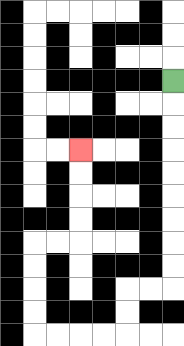{'start': '[7, 3]', 'end': '[3, 6]', 'path_directions': 'D,D,D,D,D,D,D,D,D,L,L,D,D,L,L,L,L,U,U,U,U,R,R,U,U,U,U', 'path_coordinates': '[[7, 3], [7, 4], [7, 5], [7, 6], [7, 7], [7, 8], [7, 9], [7, 10], [7, 11], [7, 12], [6, 12], [5, 12], [5, 13], [5, 14], [4, 14], [3, 14], [2, 14], [1, 14], [1, 13], [1, 12], [1, 11], [1, 10], [2, 10], [3, 10], [3, 9], [3, 8], [3, 7], [3, 6]]'}